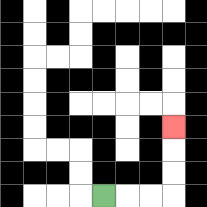{'start': '[4, 8]', 'end': '[7, 5]', 'path_directions': 'R,R,R,U,U,U', 'path_coordinates': '[[4, 8], [5, 8], [6, 8], [7, 8], [7, 7], [7, 6], [7, 5]]'}